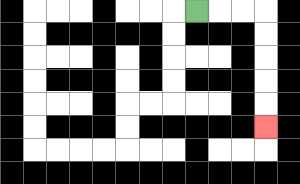{'start': '[8, 0]', 'end': '[11, 5]', 'path_directions': 'R,R,R,D,D,D,D,D', 'path_coordinates': '[[8, 0], [9, 0], [10, 0], [11, 0], [11, 1], [11, 2], [11, 3], [11, 4], [11, 5]]'}